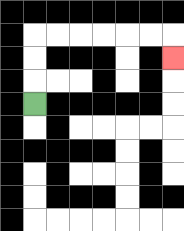{'start': '[1, 4]', 'end': '[7, 2]', 'path_directions': 'U,U,U,R,R,R,R,R,R,D', 'path_coordinates': '[[1, 4], [1, 3], [1, 2], [1, 1], [2, 1], [3, 1], [4, 1], [5, 1], [6, 1], [7, 1], [7, 2]]'}